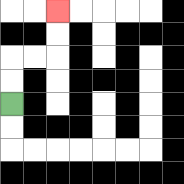{'start': '[0, 4]', 'end': '[2, 0]', 'path_directions': 'U,U,R,R,U,U', 'path_coordinates': '[[0, 4], [0, 3], [0, 2], [1, 2], [2, 2], [2, 1], [2, 0]]'}